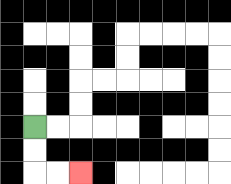{'start': '[1, 5]', 'end': '[3, 7]', 'path_directions': 'D,D,R,R', 'path_coordinates': '[[1, 5], [1, 6], [1, 7], [2, 7], [3, 7]]'}